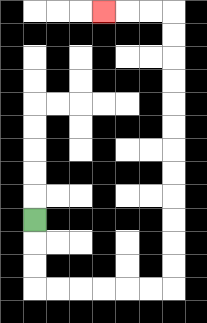{'start': '[1, 9]', 'end': '[4, 0]', 'path_directions': 'D,D,D,R,R,R,R,R,R,U,U,U,U,U,U,U,U,U,U,U,U,L,L,L', 'path_coordinates': '[[1, 9], [1, 10], [1, 11], [1, 12], [2, 12], [3, 12], [4, 12], [5, 12], [6, 12], [7, 12], [7, 11], [7, 10], [7, 9], [7, 8], [7, 7], [7, 6], [7, 5], [7, 4], [7, 3], [7, 2], [7, 1], [7, 0], [6, 0], [5, 0], [4, 0]]'}